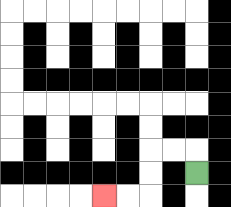{'start': '[8, 7]', 'end': '[4, 8]', 'path_directions': 'U,L,L,D,D,L,L', 'path_coordinates': '[[8, 7], [8, 6], [7, 6], [6, 6], [6, 7], [6, 8], [5, 8], [4, 8]]'}